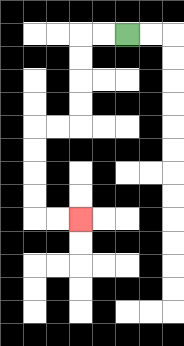{'start': '[5, 1]', 'end': '[3, 9]', 'path_directions': 'L,L,D,D,D,D,L,L,D,D,D,D,R,R', 'path_coordinates': '[[5, 1], [4, 1], [3, 1], [3, 2], [3, 3], [3, 4], [3, 5], [2, 5], [1, 5], [1, 6], [1, 7], [1, 8], [1, 9], [2, 9], [3, 9]]'}